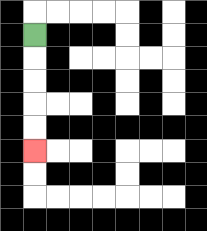{'start': '[1, 1]', 'end': '[1, 6]', 'path_directions': 'D,D,D,D,D', 'path_coordinates': '[[1, 1], [1, 2], [1, 3], [1, 4], [1, 5], [1, 6]]'}